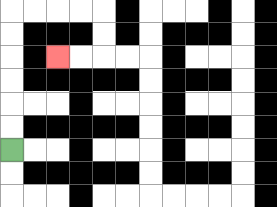{'start': '[0, 6]', 'end': '[2, 2]', 'path_directions': 'U,U,U,U,U,U,R,R,R,R,D,D,L,L', 'path_coordinates': '[[0, 6], [0, 5], [0, 4], [0, 3], [0, 2], [0, 1], [0, 0], [1, 0], [2, 0], [3, 0], [4, 0], [4, 1], [4, 2], [3, 2], [2, 2]]'}